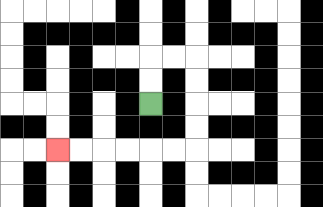{'start': '[6, 4]', 'end': '[2, 6]', 'path_directions': 'U,U,R,R,D,D,D,D,L,L,L,L,L,L', 'path_coordinates': '[[6, 4], [6, 3], [6, 2], [7, 2], [8, 2], [8, 3], [8, 4], [8, 5], [8, 6], [7, 6], [6, 6], [5, 6], [4, 6], [3, 6], [2, 6]]'}